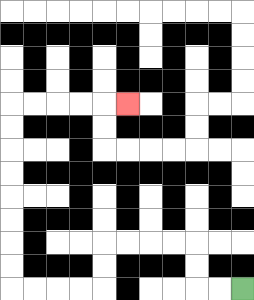{'start': '[10, 12]', 'end': '[5, 4]', 'path_directions': 'L,L,U,U,L,L,L,L,D,D,L,L,L,L,U,U,U,U,U,U,U,U,R,R,R,R,R', 'path_coordinates': '[[10, 12], [9, 12], [8, 12], [8, 11], [8, 10], [7, 10], [6, 10], [5, 10], [4, 10], [4, 11], [4, 12], [3, 12], [2, 12], [1, 12], [0, 12], [0, 11], [0, 10], [0, 9], [0, 8], [0, 7], [0, 6], [0, 5], [0, 4], [1, 4], [2, 4], [3, 4], [4, 4], [5, 4]]'}